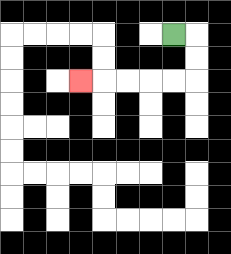{'start': '[7, 1]', 'end': '[3, 3]', 'path_directions': 'R,D,D,L,L,L,L,L', 'path_coordinates': '[[7, 1], [8, 1], [8, 2], [8, 3], [7, 3], [6, 3], [5, 3], [4, 3], [3, 3]]'}